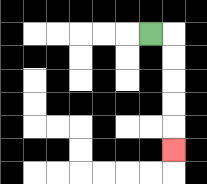{'start': '[6, 1]', 'end': '[7, 6]', 'path_directions': 'R,D,D,D,D,D', 'path_coordinates': '[[6, 1], [7, 1], [7, 2], [7, 3], [7, 4], [7, 5], [7, 6]]'}